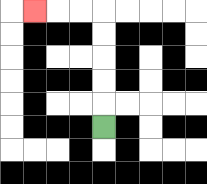{'start': '[4, 5]', 'end': '[1, 0]', 'path_directions': 'U,U,U,U,U,L,L,L', 'path_coordinates': '[[4, 5], [4, 4], [4, 3], [4, 2], [4, 1], [4, 0], [3, 0], [2, 0], [1, 0]]'}